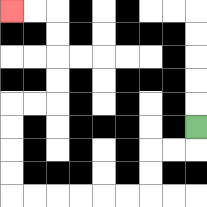{'start': '[8, 5]', 'end': '[0, 0]', 'path_directions': 'D,L,L,D,D,L,L,L,L,L,L,U,U,U,U,R,R,U,U,U,U,L,L', 'path_coordinates': '[[8, 5], [8, 6], [7, 6], [6, 6], [6, 7], [6, 8], [5, 8], [4, 8], [3, 8], [2, 8], [1, 8], [0, 8], [0, 7], [0, 6], [0, 5], [0, 4], [1, 4], [2, 4], [2, 3], [2, 2], [2, 1], [2, 0], [1, 0], [0, 0]]'}